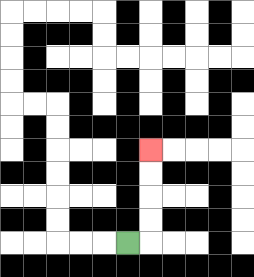{'start': '[5, 10]', 'end': '[6, 6]', 'path_directions': 'R,U,U,U,U', 'path_coordinates': '[[5, 10], [6, 10], [6, 9], [6, 8], [6, 7], [6, 6]]'}